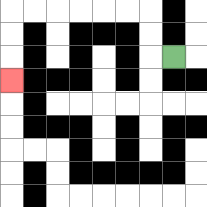{'start': '[7, 2]', 'end': '[0, 3]', 'path_directions': 'L,U,U,L,L,L,L,L,L,D,D,D', 'path_coordinates': '[[7, 2], [6, 2], [6, 1], [6, 0], [5, 0], [4, 0], [3, 0], [2, 0], [1, 0], [0, 0], [0, 1], [0, 2], [0, 3]]'}